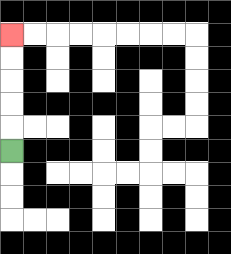{'start': '[0, 6]', 'end': '[0, 1]', 'path_directions': 'U,U,U,U,U', 'path_coordinates': '[[0, 6], [0, 5], [0, 4], [0, 3], [0, 2], [0, 1]]'}